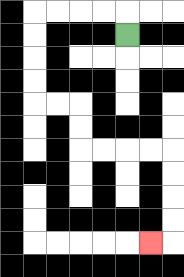{'start': '[5, 1]', 'end': '[6, 10]', 'path_directions': 'U,L,L,L,L,D,D,D,D,R,R,D,D,R,R,R,R,D,D,D,D,L', 'path_coordinates': '[[5, 1], [5, 0], [4, 0], [3, 0], [2, 0], [1, 0], [1, 1], [1, 2], [1, 3], [1, 4], [2, 4], [3, 4], [3, 5], [3, 6], [4, 6], [5, 6], [6, 6], [7, 6], [7, 7], [7, 8], [7, 9], [7, 10], [6, 10]]'}